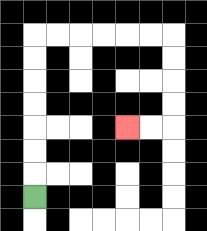{'start': '[1, 8]', 'end': '[5, 5]', 'path_directions': 'U,U,U,U,U,U,U,R,R,R,R,R,R,D,D,D,D,L,L', 'path_coordinates': '[[1, 8], [1, 7], [1, 6], [1, 5], [1, 4], [1, 3], [1, 2], [1, 1], [2, 1], [3, 1], [4, 1], [5, 1], [6, 1], [7, 1], [7, 2], [7, 3], [7, 4], [7, 5], [6, 5], [5, 5]]'}